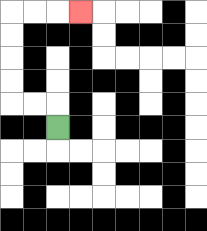{'start': '[2, 5]', 'end': '[3, 0]', 'path_directions': 'U,L,L,U,U,U,U,R,R,R', 'path_coordinates': '[[2, 5], [2, 4], [1, 4], [0, 4], [0, 3], [0, 2], [0, 1], [0, 0], [1, 0], [2, 0], [3, 0]]'}